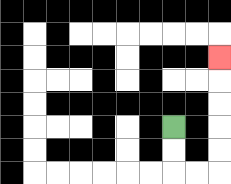{'start': '[7, 5]', 'end': '[9, 2]', 'path_directions': 'D,D,R,R,U,U,U,U,U', 'path_coordinates': '[[7, 5], [7, 6], [7, 7], [8, 7], [9, 7], [9, 6], [9, 5], [9, 4], [9, 3], [9, 2]]'}